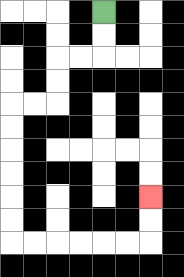{'start': '[4, 0]', 'end': '[6, 8]', 'path_directions': 'D,D,L,L,D,D,L,L,D,D,D,D,D,D,R,R,R,R,R,R,U,U', 'path_coordinates': '[[4, 0], [4, 1], [4, 2], [3, 2], [2, 2], [2, 3], [2, 4], [1, 4], [0, 4], [0, 5], [0, 6], [0, 7], [0, 8], [0, 9], [0, 10], [1, 10], [2, 10], [3, 10], [4, 10], [5, 10], [6, 10], [6, 9], [6, 8]]'}